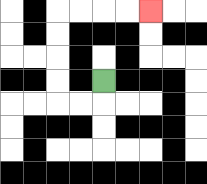{'start': '[4, 3]', 'end': '[6, 0]', 'path_directions': 'D,L,L,U,U,U,U,R,R,R,R', 'path_coordinates': '[[4, 3], [4, 4], [3, 4], [2, 4], [2, 3], [2, 2], [2, 1], [2, 0], [3, 0], [4, 0], [5, 0], [6, 0]]'}